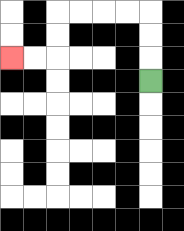{'start': '[6, 3]', 'end': '[0, 2]', 'path_directions': 'U,U,U,L,L,L,L,D,D,L,L', 'path_coordinates': '[[6, 3], [6, 2], [6, 1], [6, 0], [5, 0], [4, 0], [3, 0], [2, 0], [2, 1], [2, 2], [1, 2], [0, 2]]'}